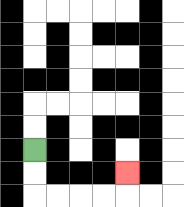{'start': '[1, 6]', 'end': '[5, 7]', 'path_directions': 'D,D,R,R,R,R,U', 'path_coordinates': '[[1, 6], [1, 7], [1, 8], [2, 8], [3, 8], [4, 8], [5, 8], [5, 7]]'}